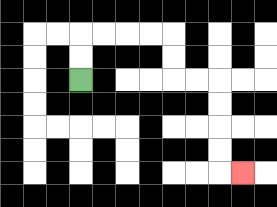{'start': '[3, 3]', 'end': '[10, 7]', 'path_directions': 'U,U,R,R,R,R,D,D,R,R,D,D,D,D,R', 'path_coordinates': '[[3, 3], [3, 2], [3, 1], [4, 1], [5, 1], [6, 1], [7, 1], [7, 2], [7, 3], [8, 3], [9, 3], [9, 4], [9, 5], [9, 6], [9, 7], [10, 7]]'}